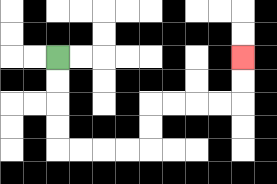{'start': '[2, 2]', 'end': '[10, 2]', 'path_directions': 'D,D,D,D,R,R,R,R,U,U,R,R,R,R,U,U', 'path_coordinates': '[[2, 2], [2, 3], [2, 4], [2, 5], [2, 6], [3, 6], [4, 6], [5, 6], [6, 6], [6, 5], [6, 4], [7, 4], [8, 4], [9, 4], [10, 4], [10, 3], [10, 2]]'}